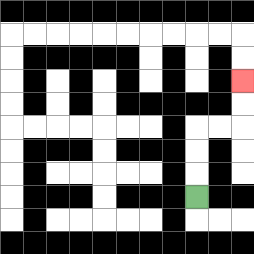{'start': '[8, 8]', 'end': '[10, 3]', 'path_directions': 'U,U,U,R,R,U,U', 'path_coordinates': '[[8, 8], [8, 7], [8, 6], [8, 5], [9, 5], [10, 5], [10, 4], [10, 3]]'}